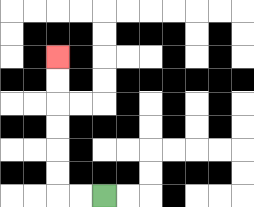{'start': '[4, 8]', 'end': '[2, 2]', 'path_directions': 'L,L,U,U,U,U,U,U', 'path_coordinates': '[[4, 8], [3, 8], [2, 8], [2, 7], [2, 6], [2, 5], [2, 4], [2, 3], [2, 2]]'}